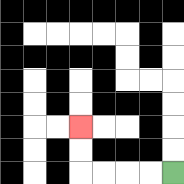{'start': '[7, 7]', 'end': '[3, 5]', 'path_directions': 'L,L,L,L,U,U', 'path_coordinates': '[[7, 7], [6, 7], [5, 7], [4, 7], [3, 7], [3, 6], [3, 5]]'}